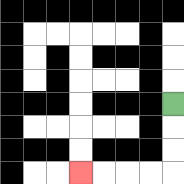{'start': '[7, 4]', 'end': '[3, 7]', 'path_directions': 'D,D,D,L,L,L,L', 'path_coordinates': '[[7, 4], [7, 5], [7, 6], [7, 7], [6, 7], [5, 7], [4, 7], [3, 7]]'}